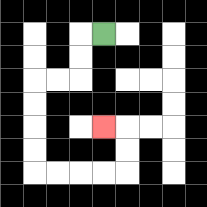{'start': '[4, 1]', 'end': '[4, 5]', 'path_directions': 'L,D,D,L,L,D,D,D,D,R,R,R,R,U,U,L', 'path_coordinates': '[[4, 1], [3, 1], [3, 2], [3, 3], [2, 3], [1, 3], [1, 4], [1, 5], [1, 6], [1, 7], [2, 7], [3, 7], [4, 7], [5, 7], [5, 6], [5, 5], [4, 5]]'}